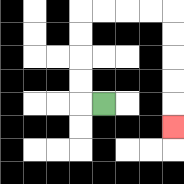{'start': '[4, 4]', 'end': '[7, 5]', 'path_directions': 'L,U,U,U,U,R,R,R,R,D,D,D,D,D', 'path_coordinates': '[[4, 4], [3, 4], [3, 3], [3, 2], [3, 1], [3, 0], [4, 0], [5, 0], [6, 0], [7, 0], [7, 1], [7, 2], [7, 3], [7, 4], [7, 5]]'}